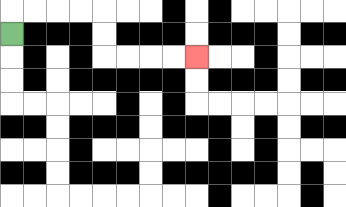{'start': '[0, 1]', 'end': '[8, 2]', 'path_directions': 'U,R,R,R,R,D,D,R,R,R,R', 'path_coordinates': '[[0, 1], [0, 0], [1, 0], [2, 0], [3, 0], [4, 0], [4, 1], [4, 2], [5, 2], [6, 2], [7, 2], [8, 2]]'}